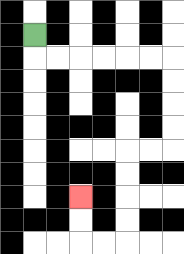{'start': '[1, 1]', 'end': '[3, 8]', 'path_directions': 'D,R,R,R,R,R,R,D,D,D,D,L,L,D,D,D,D,L,L,U,U', 'path_coordinates': '[[1, 1], [1, 2], [2, 2], [3, 2], [4, 2], [5, 2], [6, 2], [7, 2], [7, 3], [7, 4], [7, 5], [7, 6], [6, 6], [5, 6], [5, 7], [5, 8], [5, 9], [5, 10], [4, 10], [3, 10], [3, 9], [3, 8]]'}